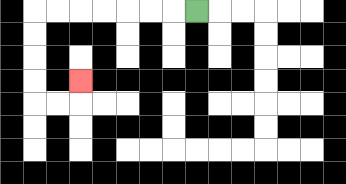{'start': '[8, 0]', 'end': '[3, 3]', 'path_directions': 'L,L,L,L,L,L,L,D,D,D,D,R,R,U', 'path_coordinates': '[[8, 0], [7, 0], [6, 0], [5, 0], [4, 0], [3, 0], [2, 0], [1, 0], [1, 1], [1, 2], [1, 3], [1, 4], [2, 4], [3, 4], [3, 3]]'}